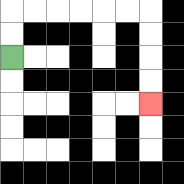{'start': '[0, 2]', 'end': '[6, 4]', 'path_directions': 'U,U,R,R,R,R,R,R,D,D,D,D', 'path_coordinates': '[[0, 2], [0, 1], [0, 0], [1, 0], [2, 0], [3, 0], [4, 0], [5, 0], [6, 0], [6, 1], [6, 2], [6, 3], [6, 4]]'}